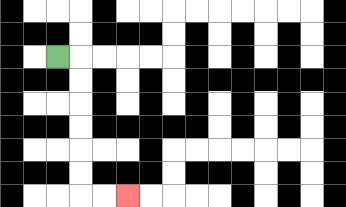{'start': '[2, 2]', 'end': '[5, 8]', 'path_directions': 'R,D,D,D,D,D,D,R,R', 'path_coordinates': '[[2, 2], [3, 2], [3, 3], [3, 4], [3, 5], [3, 6], [3, 7], [3, 8], [4, 8], [5, 8]]'}